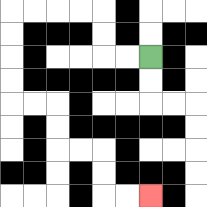{'start': '[6, 2]', 'end': '[6, 8]', 'path_directions': 'L,L,U,U,L,L,L,L,D,D,D,D,R,R,D,D,R,R,D,D,R,R', 'path_coordinates': '[[6, 2], [5, 2], [4, 2], [4, 1], [4, 0], [3, 0], [2, 0], [1, 0], [0, 0], [0, 1], [0, 2], [0, 3], [0, 4], [1, 4], [2, 4], [2, 5], [2, 6], [3, 6], [4, 6], [4, 7], [4, 8], [5, 8], [6, 8]]'}